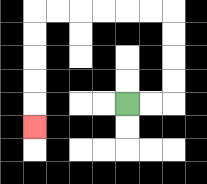{'start': '[5, 4]', 'end': '[1, 5]', 'path_directions': 'R,R,U,U,U,U,L,L,L,L,L,L,D,D,D,D,D', 'path_coordinates': '[[5, 4], [6, 4], [7, 4], [7, 3], [7, 2], [7, 1], [7, 0], [6, 0], [5, 0], [4, 0], [3, 0], [2, 0], [1, 0], [1, 1], [1, 2], [1, 3], [1, 4], [1, 5]]'}